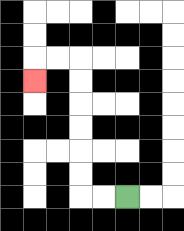{'start': '[5, 8]', 'end': '[1, 3]', 'path_directions': 'L,L,U,U,U,U,U,U,L,L,D', 'path_coordinates': '[[5, 8], [4, 8], [3, 8], [3, 7], [3, 6], [3, 5], [3, 4], [3, 3], [3, 2], [2, 2], [1, 2], [1, 3]]'}